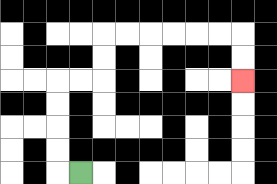{'start': '[3, 7]', 'end': '[10, 3]', 'path_directions': 'L,U,U,U,U,R,R,U,U,R,R,R,R,R,R,D,D', 'path_coordinates': '[[3, 7], [2, 7], [2, 6], [2, 5], [2, 4], [2, 3], [3, 3], [4, 3], [4, 2], [4, 1], [5, 1], [6, 1], [7, 1], [8, 1], [9, 1], [10, 1], [10, 2], [10, 3]]'}